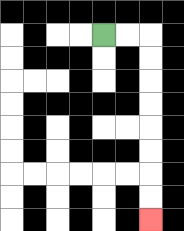{'start': '[4, 1]', 'end': '[6, 9]', 'path_directions': 'R,R,D,D,D,D,D,D,D,D', 'path_coordinates': '[[4, 1], [5, 1], [6, 1], [6, 2], [6, 3], [6, 4], [6, 5], [6, 6], [6, 7], [6, 8], [6, 9]]'}